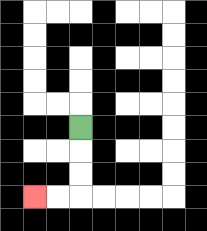{'start': '[3, 5]', 'end': '[1, 8]', 'path_directions': 'D,D,D,L,L', 'path_coordinates': '[[3, 5], [3, 6], [3, 7], [3, 8], [2, 8], [1, 8]]'}